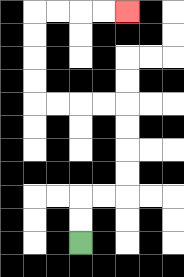{'start': '[3, 10]', 'end': '[5, 0]', 'path_directions': 'U,U,R,R,U,U,U,U,L,L,L,L,U,U,U,U,R,R,R,R', 'path_coordinates': '[[3, 10], [3, 9], [3, 8], [4, 8], [5, 8], [5, 7], [5, 6], [5, 5], [5, 4], [4, 4], [3, 4], [2, 4], [1, 4], [1, 3], [1, 2], [1, 1], [1, 0], [2, 0], [3, 0], [4, 0], [5, 0]]'}